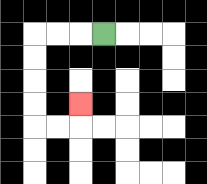{'start': '[4, 1]', 'end': '[3, 4]', 'path_directions': 'L,L,L,D,D,D,D,R,R,U', 'path_coordinates': '[[4, 1], [3, 1], [2, 1], [1, 1], [1, 2], [1, 3], [1, 4], [1, 5], [2, 5], [3, 5], [3, 4]]'}